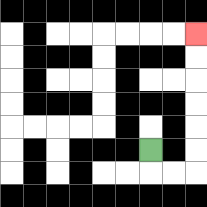{'start': '[6, 6]', 'end': '[8, 1]', 'path_directions': 'D,R,R,U,U,U,U,U,U', 'path_coordinates': '[[6, 6], [6, 7], [7, 7], [8, 7], [8, 6], [8, 5], [8, 4], [8, 3], [8, 2], [8, 1]]'}